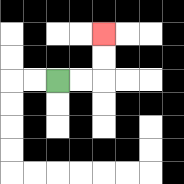{'start': '[2, 3]', 'end': '[4, 1]', 'path_directions': 'R,R,U,U', 'path_coordinates': '[[2, 3], [3, 3], [4, 3], [4, 2], [4, 1]]'}